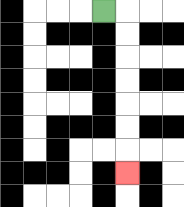{'start': '[4, 0]', 'end': '[5, 7]', 'path_directions': 'R,D,D,D,D,D,D,D', 'path_coordinates': '[[4, 0], [5, 0], [5, 1], [5, 2], [5, 3], [5, 4], [5, 5], [5, 6], [5, 7]]'}